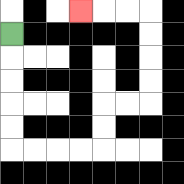{'start': '[0, 1]', 'end': '[3, 0]', 'path_directions': 'D,D,D,D,D,R,R,R,R,U,U,R,R,U,U,U,U,L,L,L', 'path_coordinates': '[[0, 1], [0, 2], [0, 3], [0, 4], [0, 5], [0, 6], [1, 6], [2, 6], [3, 6], [4, 6], [4, 5], [4, 4], [5, 4], [6, 4], [6, 3], [6, 2], [6, 1], [6, 0], [5, 0], [4, 0], [3, 0]]'}